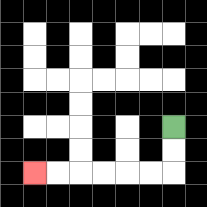{'start': '[7, 5]', 'end': '[1, 7]', 'path_directions': 'D,D,L,L,L,L,L,L', 'path_coordinates': '[[7, 5], [7, 6], [7, 7], [6, 7], [5, 7], [4, 7], [3, 7], [2, 7], [1, 7]]'}